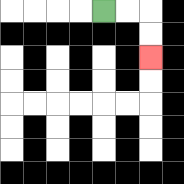{'start': '[4, 0]', 'end': '[6, 2]', 'path_directions': 'R,R,D,D', 'path_coordinates': '[[4, 0], [5, 0], [6, 0], [6, 1], [6, 2]]'}